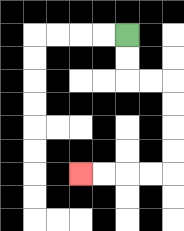{'start': '[5, 1]', 'end': '[3, 7]', 'path_directions': 'D,D,R,R,D,D,D,D,L,L,L,L', 'path_coordinates': '[[5, 1], [5, 2], [5, 3], [6, 3], [7, 3], [7, 4], [7, 5], [7, 6], [7, 7], [6, 7], [5, 7], [4, 7], [3, 7]]'}